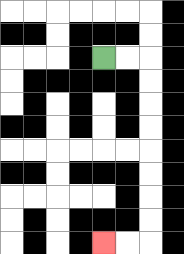{'start': '[4, 2]', 'end': '[4, 10]', 'path_directions': 'R,R,D,D,D,D,D,D,D,D,L,L', 'path_coordinates': '[[4, 2], [5, 2], [6, 2], [6, 3], [6, 4], [6, 5], [6, 6], [6, 7], [6, 8], [6, 9], [6, 10], [5, 10], [4, 10]]'}